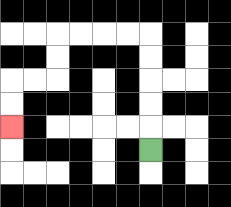{'start': '[6, 6]', 'end': '[0, 5]', 'path_directions': 'U,U,U,U,U,L,L,L,L,D,D,L,L,D,D', 'path_coordinates': '[[6, 6], [6, 5], [6, 4], [6, 3], [6, 2], [6, 1], [5, 1], [4, 1], [3, 1], [2, 1], [2, 2], [2, 3], [1, 3], [0, 3], [0, 4], [0, 5]]'}